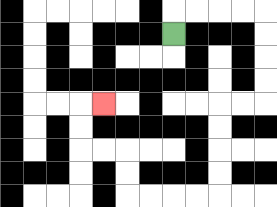{'start': '[7, 1]', 'end': '[4, 4]', 'path_directions': 'U,R,R,R,R,D,D,D,D,L,L,D,D,D,D,L,L,L,L,U,U,L,L,U,U,R', 'path_coordinates': '[[7, 1], [7, 0], [8, 0], [9, 0], [10, 0], [11, 0], [11, 1], [11, 2], [11, 3], [11, 4], [10, 4], [9, 4], [9, 5], [9, 6], [9, 7], [9, 8], [8, 8], [7, 8], [6, 8], [5, 8], [5, 7], [5, 6], [4, 6], [3, 6], [3, 5], [3, 4], [4, 4]]'}